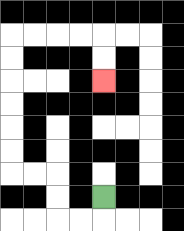{'start': '[4, 8]', 'end': '[4, 3]', 'path_directions': 'D,L,L,U,U,L,L,U,U,U,U,U,U,R,R,R,R,D,D', 'path_coordinates': '[[4, 8], [4, 9], [3, 9], [2, 9], [2, 8], [2, 7], [1, 7], [0, 7], [0, 6], [0, 5], [0, 4], [0, 3], [0, 2], [0, 1], [1, 1], [2, 1], [3, 1], [4, 1], [4, 2], [4, 3]]'}